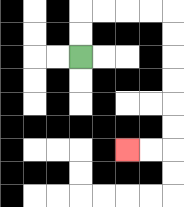{'start': '[3, 2]', 'end': '[5, 6]', 'path_directions': 'U,U,R,R,R,R,D,D,D,D,D,D,L,L', 'path_coordinates': '[[3, 2], [3, 1], [3, 0], [4, 0], [5, 0], [6, 0], [7, 0], [7, 1], [7, 2], [7, 3], [7, 4], [7, 5], [7, 6], [6, 6], [5, 6]]'}